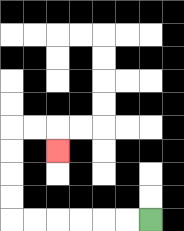{'start': '[6, 9]', 'end': '[2, 6]', 'path_directions': 'L,L,L,L,L,L,U,U,U,U,R,R,D', 'path_coordinates': '[[6, 9], [5, 9], [4, 9], [3, 9], [2, 9], [1, 9], [0, 9], [0, 8], [0, 7], [0, 6], [0, 5], [1, 5], [2, 5], [2, 6]]'}